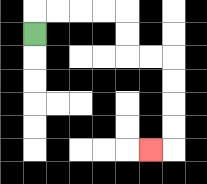{'start': '[1, 1]', 'end': '[6, 6]', 'path_directions': 'U,R,R,R,R,D,D,R,R,D,D,D,D,L', 'path_coordinates': '[[1, 1], [1, 0], [2, 0], [3, 0], [4, 0], [5, 0], [5, 1], [5, 2], [6, 2], [7, 2], [7, 3], [7, 4], [7, 5], [7, 6], [6, 6]]'}